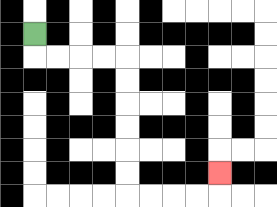{'start': '[1, 1]', 'end': '[9, 7]', 'path_directions': 'D,R,R,R,R,D,D,D,D,D,D,R,R,R,R,U', 'path_coordinates': '[[1, 1], [1, 2], [2, 2], [3, 2], [4, 2], [5, 2], [5, 3], [5, 4], [5, 5], [5, 6], [5, 7], [5, 8], [6, 8], [7, 8], [8, 8], [9, 8], [9, 7]]'}